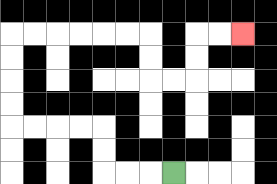{'start': '[7, 7]', 'end': '[10, 1]', 'path_directions': 'L,L,L,U,U,L,L,L,L,U,U,U,U,R,R,R,R,R,R,D,D,R,R,U,U,R,R', 'path_coordinates': '[[7, 7], [6, 7], [5, 7], [4, 7], [4, 6], [4, 5], [3, 5], [2, 5], [1, 5], [0, 5], [0, 4], [0, 3], [0, 2], [0, 1], [1, 1], [2, 1], [3, 1], [4, 1], [5, 1], [6, 1], [6, 2], [6, 3], [7, 3], [8, 3], [8, 2], [8, 1], [9, 1], [10, 1]]'}